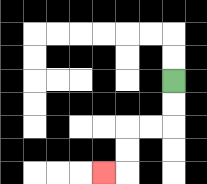{'start': '[7, 3]', 'end': '[4, 7]', 'path_directions': 'D,D,L,L,D,D,L', 'path_coordinates': '[[7, 3], [7, 4], [7, 5], [6, 5], [5, 5], [5, 6], [5, 7], [4, 7]]'}